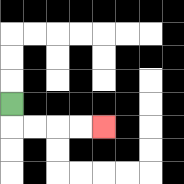{'start': '[0, 4]', 'end': '[4, 5]', 'path_directions': 'D,R,R,R,R', 'path_coordinates': '[[0, 4], [0, 5], [1, 5], [2, 5], [3, 5], [4, 5]]'}